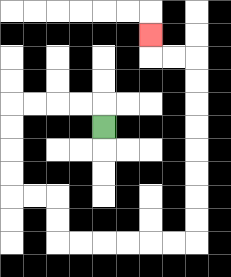{'start': '[4, 5]', 'end': '[6, 1]', 'path_directions': 'U,L,L,L,L,D,D,D,D,R,R,D,D,R,R,R,R,R,R,U,U,U,U,U,U,U,U,L,L,U', 'path_coordinates': '[[4, 5], [4, 4], [3, 4], [2, 4], [1, 4], [0, 4], [0, 5], [0, 6], [0, 7], [0, 8], [1, 8], [2, 8], [2, 9], [2, 10], [3, 10], [4, 10], [5, 10], [6, 10], [7, 10], [8, 10], [8, 9], [8, 8], [8, 7], [8, 6], [8, 5], [8, 4], [8, 3], [8, 2], [7, 2], [6, 2], [6, 1]]'}